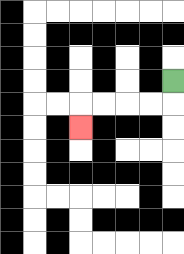{'start': '[7, 3]', 'end': '[3, 5]', 'path_directions': 'D,L,L,L,L,D', 'path_coordinates': '[[7, 3], [7, 4], [6, 4], [5, 4], [4, 4], [3, 4], [3, 5]]'}